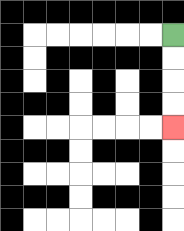{'start': '[7, 1]', 'end': '[7, 5]', 'path_directions': 'D,D,D,D', 'path_coordinates': '[[7, 1], [7, 2], [7, 3], [7, 4], [7, 5]]'}